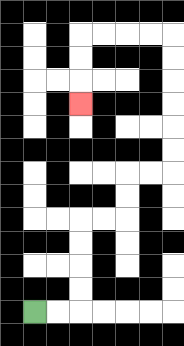{'start': '[1, 13]', 'end': '[3, 4]', 'path_directions': 'R,R,U,U,U,U,R,R,U,U,R,R,U,U,U,U,U,U,L,L,L,L,D,D,D', 'path_coordinates': '[[1, 13], [2, 13], [3, 13], [3, 12], [3, 11], [3, 10], [3, 9], [4, 9], [5, 9], [5, 8], [5, 7], [6, 7], [7, 7], [7, 6], [7, 5], [7, 4], [7, 3], [7, 2], [7, 1], [6, 1], [5, 1], [4, 1], [3, 1], [3, 2], [3, 3], [3, 4]]'}